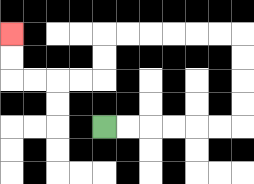{'start': '[4, 5]', 'end': '[0, 1]', 'path_directions': 'R,R,R,R,R,R,U,U,U,U,L,L,L,L,L,L,D,D,L,L,L,L,U,U', 'path_coordinates': '[[4, 5], [5, 5], [6, 5], [7, 5], [8, 5], [9, 5], [10, 5], [10, 4], [10, 3], [10, 2], [10, 1], [9, 1], [8, 1], [7, 1], [6, 1], [5, 1], [4, 1], [4, 2], [4, 3], [3, 3], [2, 3], [1, 3], [0, 3], [0, 2], [0, 1]]'}